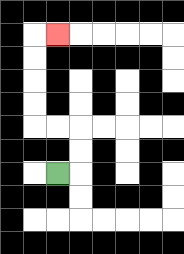{'start': '[2, 7]', 'end': '[2, 1]', 'path_directions': 'R,U,U,L,L,U,U,U,U,R', 'path_coordinates': '[[2, 7], [3, 7], [3, 6], [3, 5], [2, 5], [1, 5], [1, 4], [1, 3], [1, 2], [1, 1], [2, 1]]'}